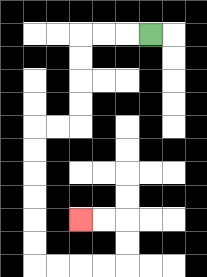{'start': '[6, 1]', 'end': '[3, 9]', 'path_directions': 'L,L,L,D,D,D,D,L,L,D,D,D,D,D,D,R,R,R,R,U,U,L,L', 'path_coordinates': '[[6, 1], [5, 1], [4, 1], [3, 1], [3, 2], [3, 3], [3, 4], [3, 5], [2, 5], [1, 5], [1, 6], [1, 7], [1, 8], [1, 9], [1, 10], [1, 11], [2, 11], [3, 11], [4, 11], [5, 11], [5, 10], [5, 9], [4, 9], [3, 9]]'}